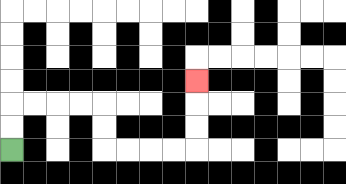{'start': '[0, 6]', 'end': '[8, 3]', 'path_directions': 'U,U,R,R,R,R,D,D,R,R,R,R,U,U,U', 'path_coordinates': '[[0, 6], [0, 5], [0, 4], [1, 4], [2, 4], [3, 4], [4, 4], [4, 5], [4, 6], [5, 6], [6, 6], [7, 6], [8, 6], [8, 5], [8, 4], [8, 3]]'}